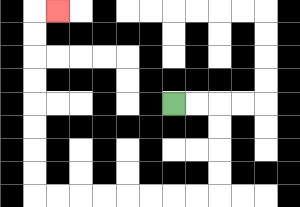{'start': '[7, 4]', 'end': '[2, 0]', 'path_directions': 'R,R,D,D,D,D,L,L,L,L,L,L,L,L,U,U,U,U,U,U,U,U,R', 'path_coordinates': '[[7, 4], [8, 4], [9, 4], [9, 5], [9, 6], [9, 7], [9, 8], [8, 8], [7, 8], [6, 8], [5, 8], [4, 8], [3, 8], [2, 8], [1, 8], [1, 7], [1, 6], [1, 5], [1, 4], [1, 3], [1, 2], [1, 1], [1, 0], [2, 0]]'}